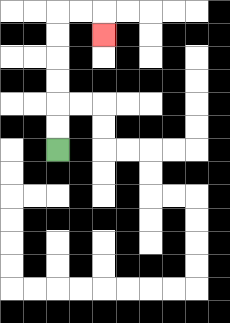{'start': '[2, 6]', 'end': '[4, 1]', 'path_directions': 'U,U,U,U,U,U,R,R,D', 'path_coordinates': '[[2, 6], [2, 5], [2, 4], [2, 3], [2, 2], [2, 1], [2, 0], [3, 0], [4, 0], [4, 1]]'}